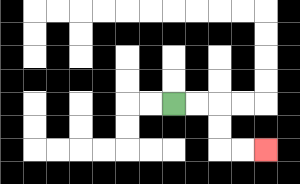{'start': '[7, 4]', 'end': '[11, 6]', 'path_directions': 'R,R,D,D,R,R', 'path_coordinates': '[[7, 4], [8, 4], [9, 4], [9, 5], [9, 6], [10, 6], [11, 6]]'}